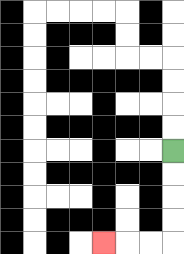{'start': '[7, 6]', 'end': '[4, 10]', 'path_directions': 'D,D,D,D,L,L,L', 'path_coordinates': '[[7, 6], [7, 7], [7, 8], [7, 9], [7, 10], [6, 10], [5, 10], [4, 10]]'}